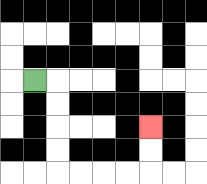{'start': '[1, 3]', 'end': '[6, 5]', 'path_directions': 'R,D,D,D,D,R,R,R,R,U,U', 'path_coordinates': '[[1, 3], [2, 3], [2, 4], [2, 5], [2, 6], [2, 7], [3, 7], [4, 7], [5, 7], [6, 7], [6, 6], [6, 5]]'}